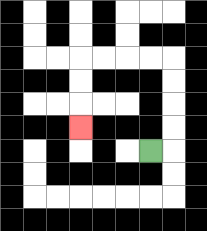{'start': '[6, 6]', 'end': '[3, 5]', 'path_directions': 'R,U,U,U,U,L,L,L,L,D,D,D', 'path_coordinates': '[[6, 6], [7, 6], [7, 5], [7, 4], [7, 3], [7, 2], [6, 2], [5, 2], [4, 2], [3, 2], [3, 3], [3, 4], [3, 5]]'}